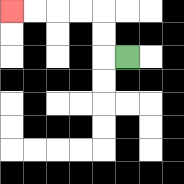{'start': '[5, 2]', 'end': '[0, 0]', 'path_directions': 'L,U,U,L,L,L,L', 'path_coordinates': '[[5, 2], [4, 2], [4, 1], [4, 0], [3, 0], [2, 0], [1, 0], [0, 0]]'}